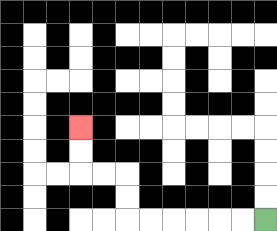{'start': '[11, 9]', 'end': '[3, 5]', 'path_directions': 'L,L,L,L,L,L,U,U,L,L,U,U', 'path_coordinates': '[[11, 9], [10, 9], [9, 9], [8, 9], [7, 9], [6, 9], [5, 9], [5, 8], [5, 7], [4, 7], [3, 7], [3, 6], [3, 5]]'}